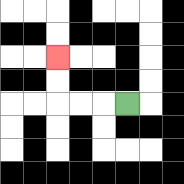{'start': '[5, 4]', 'end': '[2, 2]', 'path_directions': 'L,L,L,U,U', 'path_coordinates': '[[5, 4], [4, 4], [3, 4], [2, 4], [2, 3], [2, 2]]'}